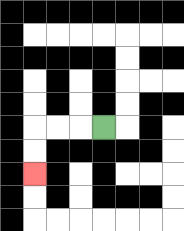{'start': '[4, 5]', 'end': '[1, 7]', 'path_directions': 'L,L,L,D,D', 'path_coordinates': '[[4, 5], [3, 5], [2, 5], [1, 5], [1, 6], [1, 7]]'}